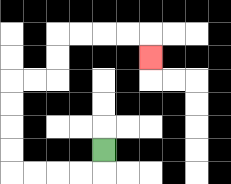{'start': '[4, 6]', 'end': '[6, 2]', 'path_directions': 'D,L,L,L,L,U,U,U,U,R,R,U,U,R,R,R,R,D', 'path_coordinates': '[[4, 6], [4, 7], [3, 7], [2, 7], [1, 7], [0, 7], [0, 6], [0, 5], [0, 4], [0, 3], [1, 3], [2, 3], [2, 2], [2, 1], [3, 1], [4, 1], [5, 1], [6, 1], [6, 2]]'}